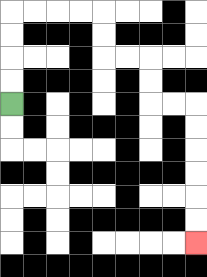{'start': '[0, 4]', 'end': '[8, 10]', 'path_directions': 'U,U,U,U,R,R,R,R,D,D,R,R,D,D,R,R,D,D,D,D,D,D', 'path_coordinates': '[[0, 4], [0, 3], [0, 2], [0, 1], [0, 0], [1, 0], [2, 0], [3, 0], [4, 0], [4, 1], [4, 2], [5, 2], [6, 2], [6, 3], [6, 4], [7, 4], [8, 4], [8, 5], [8, 6], [8, 7], [8, 8], [8, 9], [8, 10]]'}